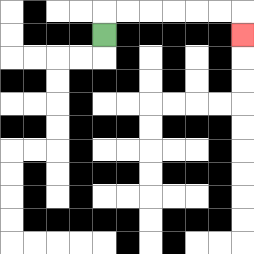{'start': '[4, 1]', 'end': '[10, 1]', 'path_directions': 'U,R,R,R,R,R,R,D', 'path_coordinates': '[[4, 1], [4, 0], [5, 0], [6, 0], [7, 0], [8, 0], [9, 0], [10, 0], [10, 1]]'}